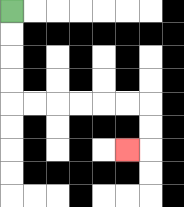{'start': '[0, 0]', 'end': '[5, 6]', 'path_directions': 'D,D,D,D,R,R,R,R,R,R,D,D,L', 'path_coordinates': '[[0, 0], [0, 1], [0, 2], [0, 3], [0, 4], [1, 4], [2, 4], [3, 4], [4, 4], [5, 4], [6, 4], [6, 5], [6, 6], [5, 6]]'}